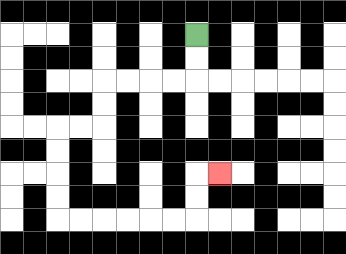{'start': '[8, 1]', 'end': '[9, 7]', 'path_directions': 'D,D,L,L,L,L,D,D,L,L,D,D,D,D,R,R,R,R,R,R,U,U,R', 'path_coordinates': '[[8, 1], [8, 2], [8, 3], [7, 3], [6, 3], [5, 3], [4, 3], [4, 4], [4, 5], [3, 5], [2, 5], [2, 6], [2, 7], [2, 8], [2, 9], [3, 9], [4, 9], [5, 9], [6, 9], [7, 9], [8, 9], [8, 8], [8, 7], [9, 7]]'}